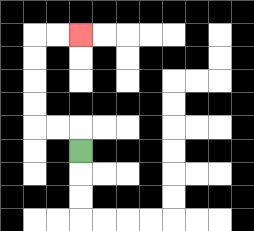{'start': '[3, 6]', 'end': '[3, 1]', 'path_directions': 'U,L,L,U,U,U,U,R,R', 'path_coordinates': '[[3, 6], [3, 5], [2, 5], [1, 5], [1, 4], [1, 3], [1, 2], [1, 1], [2, 1], [3, 1]]'}